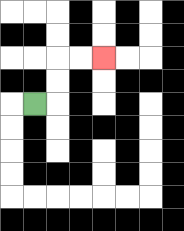{'start': '[1, 4]', 'end': '[4, 2]', 'path_directions': 'R,U,U,R,R', 'path_coordinates': '[[1, 4], [2, 4], [2, 3], [2, 2], [3, 2], [4, 2]]'}